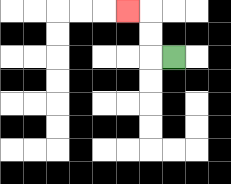{'start': '[7, 2]', 'end': '[5, 0]', 'path_directions': 'L,U,U,L', 'path_coordinates': '[[7, 2], [6, 2], [6, 1], [6, 0], [5, 0]]'}